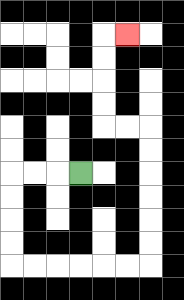{'start': '[3, 7]', 'end': '[5, 1]', 'path_directions': 'L,L,L,D,D,D,D,R,R,R,R,R,R,U,U,U,U,U,U,L,L,U,U,U,U,R', 'path_coordinates': '[[3, 7], [2, 7], [1, 7], [0, 7], [0, 8], [0, 9], [0, 10], [0, 11], [1, 11], [2, 11], [3, 11], [4, 11], [5, 11], [6, 11], [6, 10], [6, 9], [6, 8], [6, 7], [6, 6], [6, 5], [5, 5], [4, 5], [4, 4], [4, 3], [4, 2], [4, 1], [5, 1]]'}